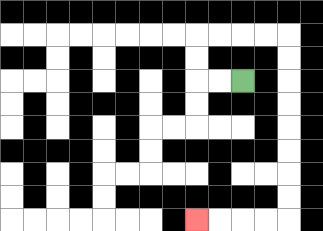{'start': '[10, 3]', 'end': '[8, 9]', 'path_directions': 'L,L,U,U,R,R,R,R,D,D,D,D,D,D,D,D,L,L,L,L', 'path_coordinates': '[[10, 3], [9, 3], [8, 3], [8, 2], [8, 1], [9, 1], [10, 1], [11, 1], [12, 1], [12, 2], [12, 3], [12, 4], [12, 5], [12, 6], [12, 7], [12, 8], [12, 9], [11, 9], [10, 9], [9, 9], [8, 9]]'}